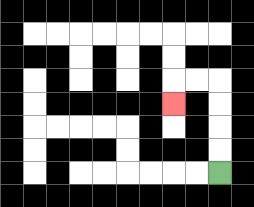{'start': '[9, 7]', 'end': '[7, 4]', 'path_directions': 'U,U,U,U,L,L,D', 'path_coordinates': '[[9, 7], [9, 6], [9, 5], [9, 4], [9, 3], [8, 3], [7, 3], [7, 4]]'}